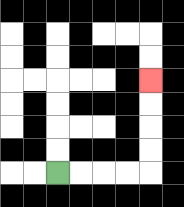{'start': '[2, 7]', 'end': '[6, 3]', 'path_directions': 'R,R,R,R,U,U,U,U', 'path_coordinates': '[[2, 7], [3, 7], [4, 7], [5, 7], [6, 7], [6, 6], [6, 5], [6, 4], [6, 3]]'}